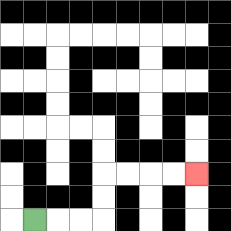{'start': '[1, 9]', 'end': '[8, 7]', 'path_directions': 'R,R,R,U,U,R,R,R,R', 'path_coordinates': '[[1, 9], [2, 9], [3, 9], [4, 9], [4, 8], [4, 7], [5, 7], [6, 7], [7, 7], [8, 7]]'}